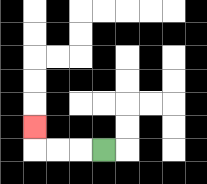{'start': '[4, 6]', 'end': '[1, 5]', 'path_directions': 'L,L,L,U', 'path_coordinates': '[[4, 6], [3, 6], [2, 6], [1, 6], [1, 5]]'}